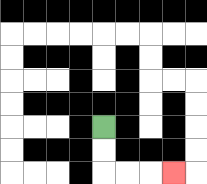{'start': '[4, 5]', 'end': '[7, 7]', 'path_directions': 'D,D,R,R,R', 'path_coordinates': '[[4, 5], [4, 6], [4, 7], [5, 7], [6, 7], [7, 7]]'}